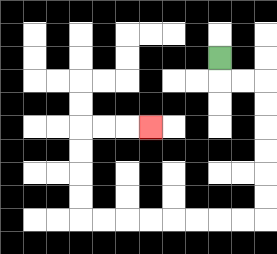{'start': '[9, 2]', 'end': '[6, 5]', 'path_directions': 'D,R,R,D,D,D,D,D,D,L,L,L,L,L,L,L,L,U,U,U,U,R,R,R', 'path_coordinates': '[[9, 2], [9, 3], [10, 3], [11, 3], [11, 4], [11, 5], [11, 6], [11, 7], [11, 8], [11, 9], [10, 9], [9, 9], [8, 9], [7, 9], [6, 9], [5, 9], [4, 9], [3, 9], [3, 8], [3, 7], [3, 6], [3, 5], [4, 5], [5, 5], [6, 5]]'}